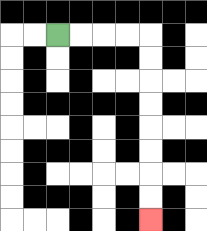{'start': '[2, 1]', 'end': '[6, 9]', 'path_directions': 'R,R,R,R,D,D,D,D,D,D,D,D', 'path_coordinates': '[[2, 1], [3, 1], [4, 1], [5, 1], [6, 1], [6, 2], [6, 3], [6, 4], [6, 5], [6, 6], [6, 7], [6, 8], [6, 9]]'}